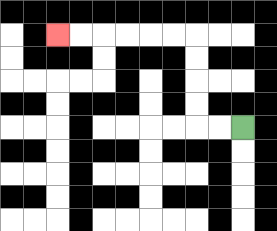{'start': '[10, 5]', 'end': '[2, 1]', 'path_directions': 'L,L,U,U,U,U,L,L,L,L,L,L', 'path_coordinates': '[[10, 5], [9, 5], [8, 5], [8, 4], [8, 3], [8, 2], [8, 1], [7, 1], [6, 1], [5, 1], [4, 1], [3, 1], [2, 1]]'}